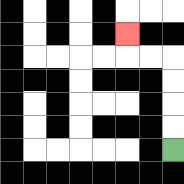{'start': '[7, 6]', 'end': '[5, 1]', 'path_directions': 'U,U,U,U,L,L,U', 'path_coordinates': '[[7, 6], [7, 5], [7, 4], [7, 3], [7, 2], [6, 2], [5, 2], [5, 1]]'}